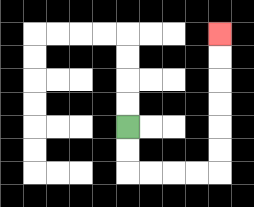{'start': '[5, 5]', 'end': '[9, 1]', 'path_directions': 'D,D,R,R,R,R,U,U,U,U,U,U', 'path_coordinates': '[[5, 5], [5, 6], [5, 7], [6, 7], [7, 7], [8, 7], [9, 7], [9, 6], [9, 5], [9, 4], [9, 3], [9, 2], [9, 1]]'}